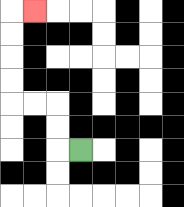{'start': '[3, 6]', 'end': '[1, 0]', 'path_directions': 'L,U,U,L,L,U,U,U,U,R', 'path_coordinates': '[[3, 6], [2, 6], [2, 5], [2, 4], [1, 4], [0, 4], [0, 3], [0, 2], [0, 1], [0, 0], [1, 0]]'}